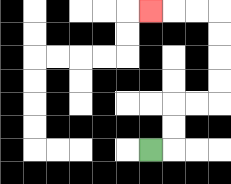{'start': '[6, 6]', 'end': '[6, 0]', 'path_directions': 'R,U,U,R,R,U,U,U,U,L,L,L', 'path_coordinates': '[[6, 6], [7, 6], [7, 5], [7, 4], [8, 4], [9, 4], [9, 3], [9, 2], [9, 1], [9, 0], [8, 0], [7, 0], [6, 0]]'}